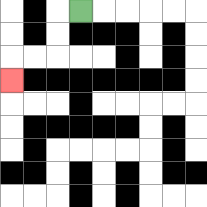{'start': '[3, 0]', 'end': '[0, 3]', 'path_directions': 'L,D,D,L,L,D', 'path_coordinates': '[[3, 0], [2, 0], [2, 1], [2, 2], [1, 2], [0, 2], [0, 3]]'}